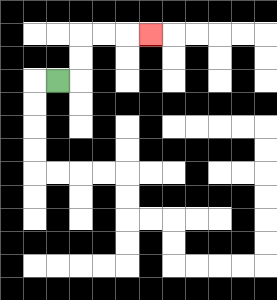{'start': '[2, 3]', 'end': '[6, 1]', 'path_directions': 'R,U,U,R,R,R', 'path_coordinates': '[[2, 3], [3, 3], [3, 2], [3, 1], [4, 1], [5, 1], [6, 1]]'}